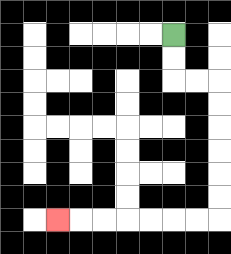{'start': '[7, 1]', 'end': '[2, 9]', 'path_directions': 'D,D,R,R,D,D,D,D,D,D,L,L,L,L,L,L,L', 'path_coordinates': '[[7, 1], [7, 2], [7, 3], [8, 3], [9, 3], [9, 4], [9, 5], [9, 6], [9, 7], [9, 8], [9, 9], [8, 9], [7, 9], [6, 9], [5, 9], [4, 9], [3, 9], [2, 9]]'}